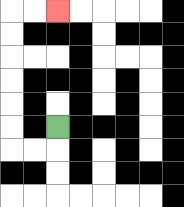{'start': '[2, 5]', 'end': '[2, 0]', 'path_directions': 'D,L,L,U,U,U,U,U,U,R,R', 'path_coordinates': '[[2, 5], [2, 6], [1, 6], [0, 6], [0, 5], [0, 4], [0, 3], [0, 2], [0, 1], [0, 0], [1, 0], [2, 0]]'}